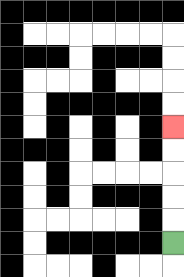{'start': '[7, 10]', 'end': '[7, 5]', 'path_directions': 'U,U,U,U,U', 'path_coordinates': '[[7, 10], [7, 9], [7, 8], [7, 7], [7, 6], [7, 5]]'}